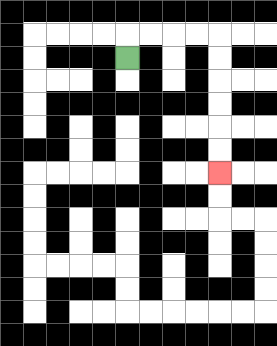{'start': '[5, 2]', 'end': '[9, 7]', 'path_directions': 'U,R,R,R,R,D,D,D,D,D,D', 'path_coordinates': '[[5, 2], [5, 1], [6, 1], [7, 1], [8, 1], [9, 1], [9, 2], [9, 3], [9, 4], [9, 5], [9, 6], [9, 7]]'}